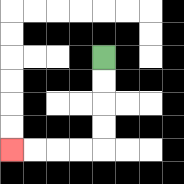{'start': '[4, 2]', 'end': '[0, 6]', 'path_directions': 'D,D,D,D,L,L,L,L', 'path_coordinates': '[[4, 2], [4, 3], [4, 4], [4, 5], [4, 6], [3, 6], [2, 6], [1, 6], [0, 6]]'}